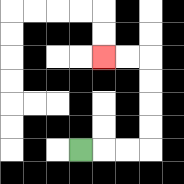{'start': '[3, 6]', 'end': '[4, 2]', 'path_directions': 'R,R,R,U,U,U,U,L,L', 'path_coordinates': '[[3, 6], [4, 6], [5, 6], [6, 6], [6, 5], [6, 4], [6, 3], [6, 2], [5, 2], [4, 2]]'}